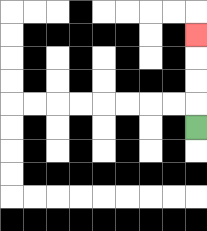{'start': '[8, 5]', 'end': '[8, 1]', 'path_directions': 'U,U,U,U', 'path_coordinates': '[[8, 5], [8, 4], [8, 3], [8, 2], [8, 1]]'}